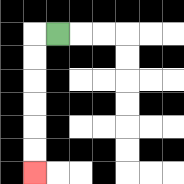{'start': '[2, 1]', 'end': '[1, 7]', 'path_directions': 'L,D,D,D,D,D,D', 'path_coordinates': '[[2, 1], [1, 1], [1, 2], [1, 3], [1, 4], [1, 5], [1, 6], [1, 7]]'}